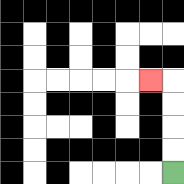{'start': '[7, 7]', 'end': '[6, 3]', 'path_directions': 'U,U,U,U,L', 'path_coordinates': '[[7, 7], [7, 6], [7, 5], [7, 4], [7, 3], [6, 3]]'}